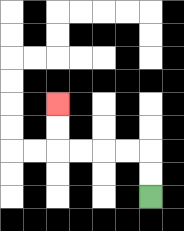{'start': '[6, 8]', 'end': '[2, 4]', 'path_directions': 'U,U,L,L,L,L,U,U', 'path_coordinates': '[[6, 8], [6, 7], [6, 6], [5, 6], [4, 6], [3, 6], [2, 6], [2, 5], [2, 4]]'}